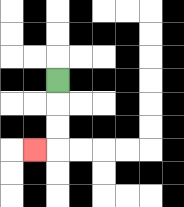{'start': '[2, 3]', 'end': '[1, 6]', 'path_directions': 'D,D,D,L', 'path_coordinates': '[[2, 3], [2, 4], [2, 5], [2, 6], [1, 6]]'}